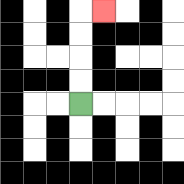{'start': '[3, 4]', 'end': '[4, 0]', 'path_directions': 'U,U,U,U,R', 'path_coordinates': '[[3, 4], [3, 3], [3, 2], [3, 1], [3, 0], [4, 0]]'}